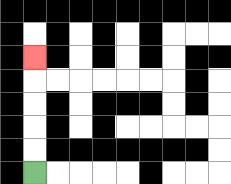{'start': '[1, 7]', 'end': '[1, 2]', 'path_directions': 'U,U,U,U,U', 'path_coordinates': '[[1, 7], [1, 6], [1, 5], [1, 4], [1, 3], [1, 2]]'}